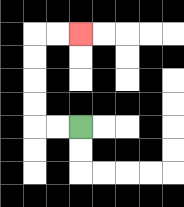{'start': '[3, 5]', 'end': '[3, 1]', 'path_directions': 'L,L,U,U,U,U,R,R', 'path_coordinates': '[[3, 5], [2, 5], [1, 5], [1, 4], [1, 3], [1, 2], [1, 1], [2, 1], [3, 1]]'}